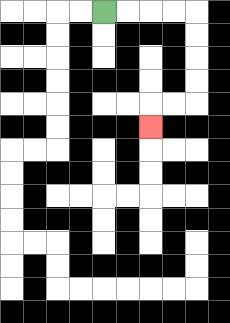{'start': '[4, 0]', 'end': '[6, 5]', 'path_directions': 'R,R,R,R,D,D,D,D,L,L,D', 'path_coordinates': '[[4, 0], [5, 0], [6, 0], [7, 0], [8, 0], [8, 1], [8, 2], [8, 3], [8, 4], [7, 4], [6, 4], [6, 5]]'}